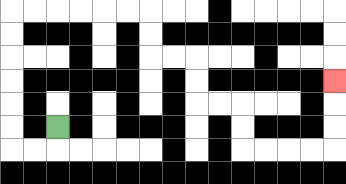{'start': '[2, 5]', 'end': '[14, 3]', 'path_directions': 'D,L,L,U,U,U,U,U,U,R,R,R,R,R,R,D,D,R,R,D,D,R,R,D,D,R,R,R,R,U,U,U', 'path_coordinates': '[[2, 5], [2, 6], [1, 6], [0, 6], [0, 5], [0, 4], [0, 3], [0, 2], [0, 1], [0, 0], [1, 0], [2, 0], [3, 0], [4, 0], [5, 0], [6, 0], [6, 1], [6, 2], [7, 2], [8, 2], [8, 3], [8, 4], [9, 4], [10, 4], [10, 5], [10, 6], [11, 6], [12, 6], [13, 6], [14, 6], [14, 5], [14, 4], [14, 3]]'}